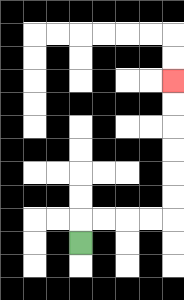{'start': '[3, 10]', 'end': '[7, 3]', 'path_directions': 'U,R,R,R,R,U,U,U,U,U,U', 'path_coordinates': '[[3, 10], [3, 9], [4, 9], [5, 9], [6, 9], [7, 9], [7, 8], [7, 7], [7, 6], [7, 5], [7, 4], [7, 3]]'}